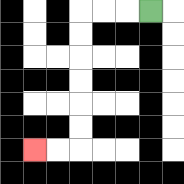{'start': '[6, 0]', 'end': '[1, 6]', 'path_directions': 'L,L,L,D,D,D,D,D,D,L,L', 'path_coordinates': '[[6, 0], [5, 0], [4, 0], [3, 0], [3, 1], [3, 2], [3, 3], [3, 4], [3, 5], [3, 6], [2, 6], [1, 6]]'}